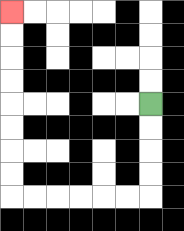{'start': '[6, 4]', 'end': '[0, 0]', 'path_directions': 'D,D,D,D,L,L,L,L,L,L,U,U,U,U,U,U,U,U', 'path_coordinates': '[[6, 4], [6, 5], [6, 6], [6, 7], [6, 8], [5, 8], [4, 8], [3, 8], [2, 8], [1, 8], [0, 8], [0, 7], [0, 6], [0, 5], [0, 4], [0, 3], [0, 2], [0, 1], [0, 0]]'}